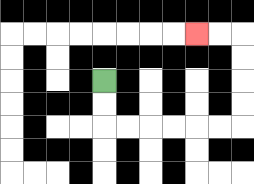{'start': '[4, 3]', 'end': '[8, 1]', 'path_directions': 'D,D,R,R,R,R,R,R,U,U,U,U,L,L', 'path_coordinates': '[[4, 3], [4, 4], [4, 5], [5, 5], [6, 5], [7, 5], [8, 5], [9, 5], [10, 5], [10, 4], [10, 3], [10, 2], [10, 1], [9, 1], [8, 1]]'}